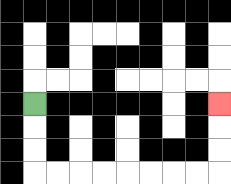{'start': '[1, 4]', 'end': '[9, 4]', 'path_directions': 'D,D,D,R,R,R,R,R,R,R,R,U,U,U', 'path_coordinates': '[[1, 4], [1, 5], [1, 6], [1, 7], [2, 7], [3, 7], [4, 7], [5, 7], [6, 7], [7, 7], [8, 7], [9, 7], [9, 6], [9, 5], [9, 4]]'}